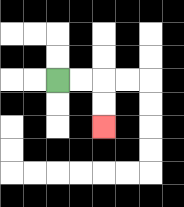{'start': '[2, 3]', 'end': '[4, 5]', 'path_directions': 'R,R,D,D', 'path_coordinates': '[[2, 3], [3, 3], [4, 3], [4, 4], [4, 5]]'}